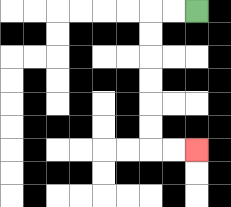{'start': '[8, 0]', 'end': '[8, 6]', 'path_directions': 'L,L,D,D,D,D,D,D,R,R', 'path_coordinates': '[[8, 0], [7, 0], [6, 0], [6, 1], [6, 2], [6, 3], [6, 4], [6, 5], [6, 6], [7, 6], [8, 6]]'}